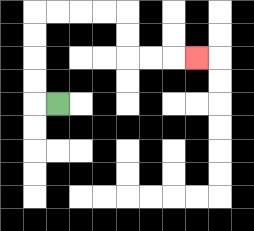{'start': '[2, 4]', 'end': '[8, 2]', 'path_directions': 'L,U,U,U,U,R,R,R,R,D,D,R,R,R', 'path_coordinates': '[[2, 4], [1, 4], [1, 3], [1, 2], [1, 1], [1, 0], [2, 0], [3, 0], [4, 0], [5, 0], [5, 1], [5, 2], [6, 2], [7, 2], [8, 2]]'}